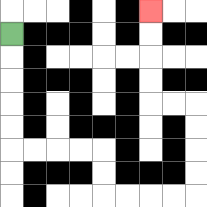{'start': '[0, 1]', 'end': '[6, 0]', 'path_directions': 'D,D,D,D,D,R,R,R,R,D,D,R,R,R,R,U,U,U,U,L,L,U,U,U,U', 'path_coordinates': '[[0, 1], [0, 2], [0, 3], [0, 4], [0, 5], [0, 6], [1, 6], [2, 6], [3, 6], [4, 6], [4, 7], [4, 8], [5, 8], [6, 8], [7, 8], [8, 8], [8, 7], [8, 6], [8, 5], [8, 4], [7, 4], [6, 4], [6, 3], [6, 2], [6, 1], [6, 0]]'}